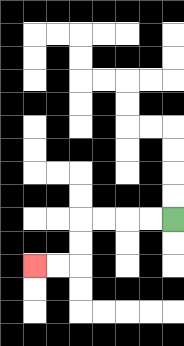{'start': '[7, 9]', 'end': '[1, 11]', 'path_directions': 'L,L,L,L,D,D,L,L', 'path_coordinates': '[[7, 9], [6, 9], [5, 9], [4, 9], [3, 9], [3, 10], [3, 11], [2, 11], [1, 11]]'}